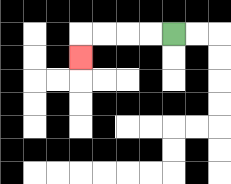{'start': '[7, 1]', 'end': '[3, 2]', 'path_directions': 'L,L,L,L,D', 'path_coordinates': '[[7, 1], [6, 1], [5, 1], [4, 1], [3, 1], [3, 2]]'}